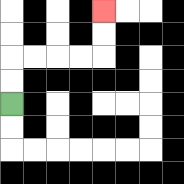{'start': '[0, 4]', 'end': '[4, 0]', 'path_directions': 'U,U,R,R,R,R,U,U', 'path_coordinates': '[[0, 4], [0, 3], [0, 2], [1, 2], [2, 2], [3, 2], [4, 2], [4, 1], [4, 0]]'}